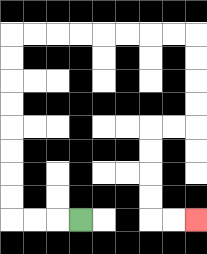{'start': '[3, 9]', 'end': '[8, 9]', 'path_directions': 'L,L,L,U,U,U,U,U,U,U,U,R,R,R,R,R,R,R,R,D,D,D,D,L,L,D,D,D,D,R,R', 'path_coordinates': '[[3, 9], [2, 9], [1, 9], [0, 9], [0, 8], [0, 7], [0, 6], [0, 5], [0, 4], [0, 3], [0, 2], [0, 1], [1, 1], [2, 1], [3, 1], [4, 1], [5, 1], [6, 1], [7, 1], [8, 1], [8, 2], [8, 3], [8, 4], [8, 5], [7, 5], [6, 5], [6, 6], [6, 7], [6, 8], [6, 9], [7, 9], [8, 9]]'}